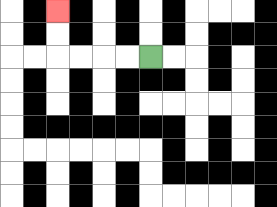{'start': '[6, 2]', 'end': '[2, 0]', 'path_directions': 'L,L,L,L,U,U', 'path_coordinates': '[[6, 2], [5, 2], [4, 2], [3, 2], [2, 2], [2, 1], [2, 0]]'}